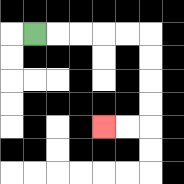{'start': '[1, 1]', 'end': '[4, 5]', 'path_directions': 'R,R,R,R,R,D,D,D,D,L,L', 'path_coordinates': '[[1, 1], [2, 1], [3, 1], [4, 1], [5, 1], [6, 1], [6, 2], [6, 3], [6, 4], [6, 5], [5, 5], [4, 5]]'}